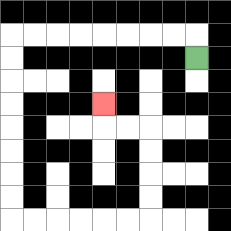{'start': '[8, 2]', 'end': '[4, 4]', 'path_directions': 'U,L,L,L,L,L,L,L,L,D,D,D,D,D,D,D,D,R,R,R,R,R,R,U,U,U,U,L,L,U', 'path_coordinates': '[[8, 2], [8, 1], [7, 1], [6, 1], [5, 1], [4, 1], [3, 1], [2, 1], [1, 1], [0, 1], [0, 2], [0, 3], [0, 4], [0, 5], [0, 6], [0, 7], [0, 8], [0, 9], [1, 9], [2, 9], [3, 9], [4, 9], [5, 9], [6, 9], [6, 8], [6, 7], [6, 6], [6, 5], [5, 5], [4, 5], [4, 4]]'}